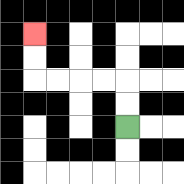{'start': '[5, 5]', 'end': '[1, 1]', 'path_directions': 'U,U,L,L,L,L,U,U', 'path_coordinates': '[[5, 5], [5, 4], [5, 3], [4, 3], [3, 3], [2, 3], [1, 3], [1, 2], [1, 1]]'}